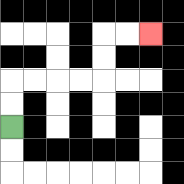{'start': '[0, 5]', 'end': '[6, 1]', 'path_directions': 'U,U,R,R,R,R,U,U,R,R', 'path_coordinates': '[[0, 5], [0, 4], [0, 3], [1, 3], [2, 3], [3, 3], [4, 3], [4, 2], [4, 1], [5, 1], [6, 1]]'}